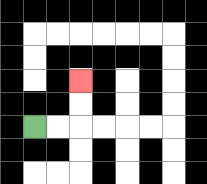{'start': '[1, 5]', 'end': '[3, 3]', 'path_directions': 'R,R,U,U', 'path_coordinates': '[[1, 5], [2, 5], [3, 5], [3, 4], [3, 3]]'}